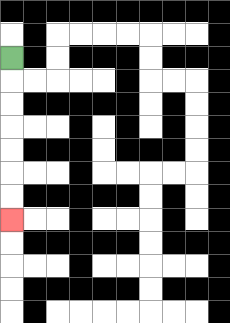{'start': '[0, 2]', 'end': '[0, 9]', 'path_directions': 'D,D,D,D,D,D,D', 'path_coordinates': '[[0, 2], [0, 3], [0, 4], [0, 5], [0, 6], [0, 7], [0, 8], [0, 9]]'}